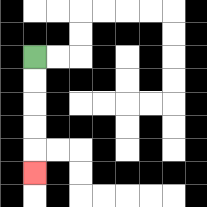{'start': '[1, 2]', 'end': '[1, 7]', 'path_directions': 'D,D,D,D,D', 'path_coordinates': '[[1, 2], [1, 3], [1, 4], [1, 5], [1, 6], [1, 7]]'}